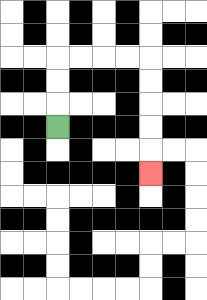{'start': '[2, 5]', 'end': '[6, 7]', 'path_directions': 'U,U,U,R,R,R,R,D,D,D,D,D', 'path_coordinates': '[[2, 5], [2, 4], [2, 3], [2, 2], [3, 2], [4, 2], [5, 2], [6, 2], [6, 3], [6, 4], [6, 5], [6, 6], [6, 7]]'}